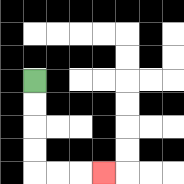{'start': '[1, 3]', 'end': '[4, 7]', 'path_directions': 'D,D,D,D,R,R,R', 'path_coordinates': '[[1, 3], [1, 4], [1, 5], [1, 6], [1, 7], [2, 7], [3, 7], [4, 7]]'}